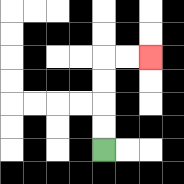{'start': '[4, 6]', 'end': '[6, 2]', 'path_directions': 'U,U,U,U,R,R', 'path_coordinates': '[[4, 6], [4, 5], [4, 4], [4, 3], [4, 2], [5, 2], [6, 2]]'}